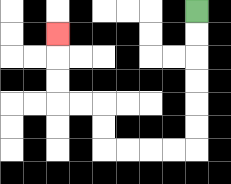{'start': '[8, 0]', 'end': '[2, 1]', 'path_directions': 'D,D,D,D,D,D,L,L,L,L,U,U,L,L,U,U,U', 'path_coordinates': '[[8, 0], [8, 1], [8, 2], [8, 3], [8, 4], [8, 5], [8, 6], [7, 6], [6, 6], [5, 6], [4, 6], [4, 5], [4, 4], [3, 4], [2, 4], [2, 3], [2, 2], [2, 1]]'}